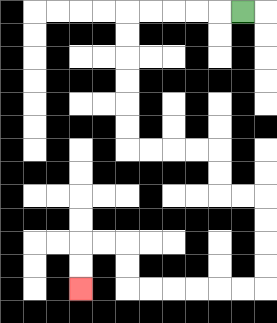{'start': '[10, 0]', 'end': '[3, 12]', 'path_directions': 'L,L,L,L,L,D,D,D,D,D,D,R,R,R,R,D,D,R,R,D,D,D,D,L,L,L,L,L,L,U,U,L,L,D,D', 'path_coordinates': '[[10, 0], [9, 0], [8, 0], [7, 0], [6, 0], [5, 0], [5, 1], [5, 2], [5, 3], [5, 4], [5, 5], [5, 6], [6, 6], [7, 6], [8, 6], [9, 6], [9, 7], [9, 8], [10, 8], [11, 8], [11, 9], [11, 10], [11, 11], [11, 12], [10, 12], [9, 12], [8, 12], [7, 12], [6, 12], [5, 12], [5, 11], [5, 10], [4, 10], [3, 10], [3, 11], [3, 12]]'}